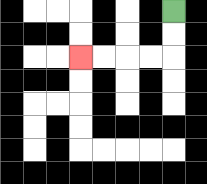{'start': '[7, 0]', 'end': '[3, 2]', 'path_directions': 'D,D,L,L,L,L', 'path_coordinates': '[[7, 0], [7, 1], [7, 2], [6, 2], [5, 2], [4, 2], [3, 2]]'}